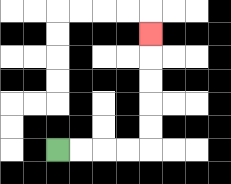{'start': '[2, 6]', 'end': '[6, 1]', 'path_directions': 'R,R,R,R,U,U,U,U,U', 'path_coordinates': '[[2, 6], [3, 6], [4, 6], [5, 6], [6, 6], [6, 5], [6, 4], [6, 3], [6, 2], [6, 1]]'}